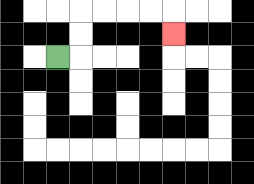{'start': '[2, 2]', 'end': '[7, 1]', 'path_directions': 'R,U,U,R,R,R,R,D', 'path_coordinates': '[[2, 2], [3, 2], [3, 1], [3, 0], [4, 0], [5, 0], [6, 0], [7, 0], [7, 1]]'}